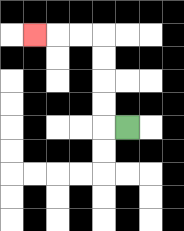{'start': '[5, 5]', 'end': '[1, 1]', 'path_directions': 'L,U,U,U,U,L,L,L', 'path_coordinates': '[[5, 5], [4, 5], [4, 4], [4, 3], [4, 2], [4, 1], [3, 1], [2, 1], [1, 1]]'}